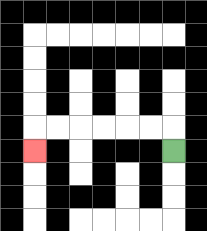{'start': '[7, 6]', 'end': '[1, 6]', 'path_directions': 'U,L,L,L,L,L,L,D', 'path_coordinates': '[[7, 6], [7, 5], [6, 5], [5, 5], [4, 5], [3, 5], [2, 5], [1, 5], [1, 6]]'}